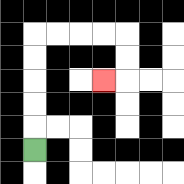{'start': '[1, 6]', 'end': '[4, 3]', 'path_directions': 'U,U,U,U,U,R,R,R,R,D,D,L', 'path_coordinates': '[[1, 6], [1, 5], [1, 4], [1, 3], [1, 2], [1, 1], [2, 1], [3, 1], [4, 1], [5, 1], [5, 2], [5, 3], [4, 3]]'}